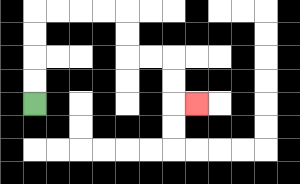{'start': '[1, 4]', 'end': '[8, 4]', 'path_directions': 'U,U,U,U,R,R,R,R,D,D,R,R,D,D,R', 'path_coordinates': '[[1, 4], [1, 3], [1, 2], [1, 1], [1, 0], [2, 0], [3, 0], [4, 0], [5, 0], [5, 1], [5, 2], [6, 2], [7, 2], [7, 3], [7, 4], [8, 4]]'}